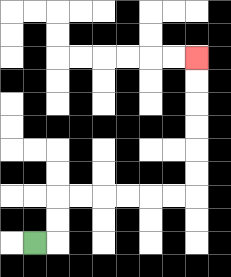{'start': '[1, 10]', 'end': '[8, 2]', 'path_directions': 'R,U,U,R,R,R,R,R,R,U,U,U,U,U,U', 'path_coordinates': '[[1, 10], [2, 10], [2, 9], [2, 8], [3, 8], [4, 8], [5, 8], [6, 8], [7, 8], [8, 8], [8, 7], [8, 6], [8, 5], [8, 4], [8, 3], [8, 2]]'}